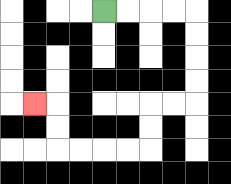{'start': '[4, 0]', 'end': '[1, 4]', 'path_directions': 'R,R,R,R,D,D,D,D,L,L,D,D,L,L,L,L,U,U,L', 'path_coordinates': '[[4, 0], [5, 0], [6, 0], [7, 0], [8, 0], [8, 1], [8, 2], [8, 3], [8, 4], [7, 4], [6, 4], [6, 5], [6, 6], [5, 6], [4, 6], [3, 6], [2, 6], [2, 5], [2, 4], [1, 4]]'}